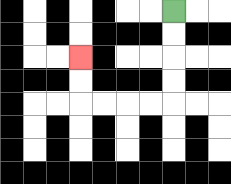{'start': '[7, 0]', 'end': '[3, 2]', 'path_directions': 'D,D,D,D,L,L,L,L,U,U', 'path_coordinates': '[[7, 0], [7, 1], [7, 2], [7, 3], [7, 4], [6, 4], [5, 4], [4, 4], [3, 4], [3, 3], [3, 2]]'}